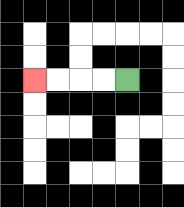{'start': '[5, 3]', 'end': '[1, 3]', 'path_directions': 'L,L,L,L', 'path_coordinates': '[[5, 3], [4, 3], [3, 3], [2, 3], [1, 3]]'}